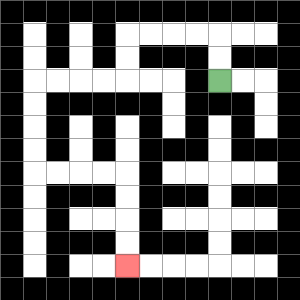{'start': '[9, 3]', 'end': '[5, 11]', 'path_directions': 'U,U,L,L,L,L,D,D,L,L,L,L,D,D,D,D,R,R,R,R,D,D,D,D', 'path_coordinates': '[[9, 3], [9, 2], [9, 1], [8, 1], [7, 1], [6, 1], [5, 1], [5, 2], [5, 3], [4, 3], [3, 3], [2, 3], [1, 3], [1, 4], [1, 5], [1, 6], [1, 7], [2, 7], [3, 7], [4, 7], [5, 7], [5, 8], [5, 9], [5, 10], [5, 11]]'}